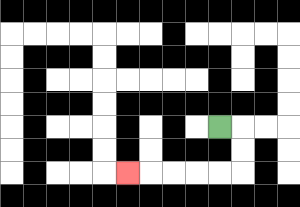{'start': '[9, 5]', 'end': '[5, 7]', 'path_directions': 'R,D,D,L,L,L,L,L', 'path_coordinates': '[[9, 5], [10, 5], [10, 6], [10, 7], [9, 7], [8, 7], [7, 7], [6, 7], [5, 7]]'}